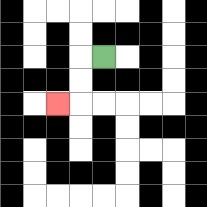{'start': '[4, 2]', 'end': '[2, 4]', 'path_directions': 'L,D,D,L', 'path_coordinates': '[[4, 2], [3, 2], [3, 3], [3, 4], [2, 4]]'}